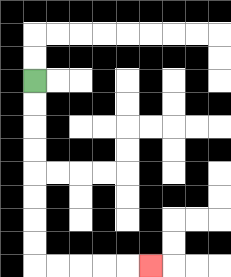{'start': '[1, 3]', 'end': '[6, 11]', 'path_directions': 'D,D,D,D,D,D,D,D,R,R,R,R,R', 'path_coordinates': '[[1, 3], [1, 4], [1, 5], [1, 6], [1, 7], [1, 8], [1, 9], [1, 10], [1, 11], [2, 11], [3, 11], [4, 11], [5, 11], [6, 11]]'}